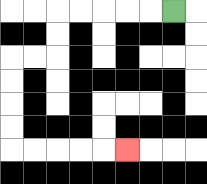{'start': '[7, 0]', 'end': '[5, 6]', 'path_directions': 'L,L,L,L,L,D,D,L,L,D,D,D,D,R,R,R,R,R', 'path_coordinates': '[[7, 0], [6, 0], [5, 0], [4, 0], [3, 0], [2, 0], [2, 1], [2, 2], [1, 2], [0, 2], [0, 3], [0, 4], [0, 5], [0, 6], [1, 6], [2, 6], [3, 6], [4, 6], [5, 6]]'}